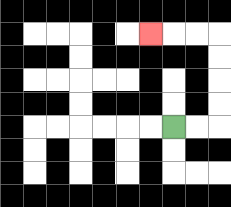{'start': '[7, 5]', 'end': '[6, 1]', 'path_directions': 'R,R,U,U,U,U,L,L,L', 'path_coordinates': '[[7, 5], [8, 5], [9, 5], [9, 4], [9, 3], [9, 2], [9, 1], [8, 1], [7, 1], [6, 1]]'}